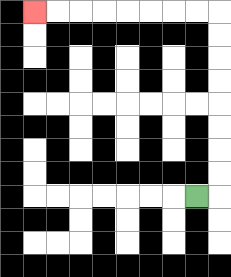{'start': '[8, 8]', 'end': '[1, 0]', 'path_directions': 'R,U,U,U,U,U,U,U,U,L,L,L,L,L,L,L,L', 'path_coordinates': '[[8, 8], [9, 8], [9, 7], [9, 6], [9, 5], [9, 4], [9, 3], [9, 2], [9, 1], [9, 0], [8, 0], [7, 0], [6, 0], [5, 0], [4, 0], [3, 0], [2, 0], [1, 0]]'}